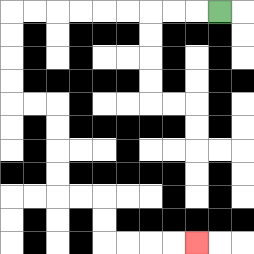{'start': '[9, 0]', 'end': '[8, 10]', 'path_directions': 'L,L,L,L,L,L,L,L,L,D,D,D,D,R,R,D,D,D,D,R,R,D,D,R,R,R,R', 'path_coordinates': '[[9, 0], [8, 0], [7, 0], [6, 0], [5, 0], [4, 0], [3, 0], [2, 0], [1, 0], [0, 0], [0, 1], [0, 2], [0, 3], [0, 4], [1, 4], [2, 4], [2, 5], [2, 6], [2, 7], [2, 8], [3, 8], [4, 8], [4, 9], [4, 10], [5, 10], [6, 10], [7, 10], [8, 10]]'}